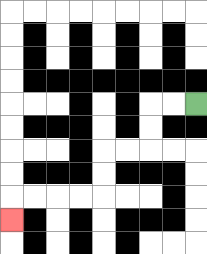{'start': '[8, 4]', 'end': '[0, 9]', 'path_directions': 'L,L,D,D,L,L,D,D,L,L,L,L,D', 'path_coordinates': '[[8, 4], [7, 4], [6, 4], [6, 5], [6, 6], [5, 6], [4, 6], [4, 7], [4, 8], [3, 8], [2, 8], [1, 8], [0, 8], [0, 9]]'}